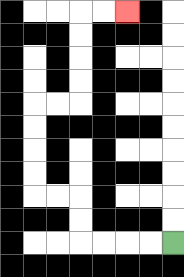{'start': '[7, 10]', 'end': '[5, 0]', 'path_directions': 'L,L,L,L,U,U,L,L,U,U,U,U,R,R,U,U,U,U,R,R', 'path_coordinates': '[[7, 10], [6, 10], [5, 10], [4, 10], [3, 10], [3, 9], [3, 8], [2, 8], [1, 8], [1, 7], [1, 6], [1, 5], [1, 4], [2, 4], [3, 4], [3, 3], [3, 2], [3, 1], [3, 0], [4, 0], [5, 0]]'}